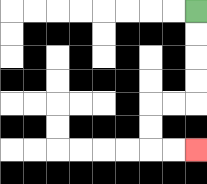{'start': '[8, 0]', 'end': '[8, 6]', 'path_directions': 'D,D,D,D,L,L,D,D,R,R', 'path_coordinates': '[[8, 0], [8, 1], [8, 2], [8, 3], [8, 4], [7, 4], [6, 4], [6, 5], [6, 6], [7, 6], [8, 6]]'}